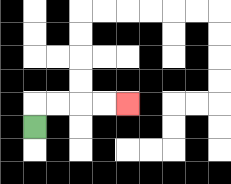{'start': '[1, 5]', 'end': '[5, 4]', 'path_directions': 'U,R,R,R,R', 'path_coordinates': '[[1, 5], [1, 4], [2, 4], [3, 4], [4, 4], [5, 4]]'}